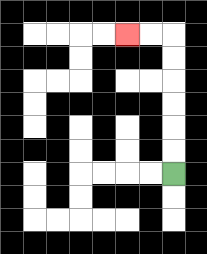{'start': '[7, 7]', 'end': '[5, 1]', 'path_directions': 'U,U,U,U,U,U,L,L', 'path_coordinates': '[[7, 7], [7, 6], [7, 5], [7, 4], [7, 3], [7, 2], [7, 1], [6, 1], [5, 1]]'}